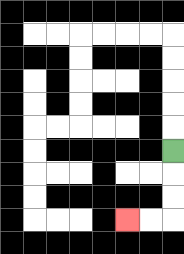{'start': '[7, 6]', 'end': '[5, 9]', 'path_directions': 'D,D,D,L,L', 'path_coordinates': '[[7, 6], [7, 7], [7, 8], [7, 9], [6, 9], [5, 9]]'}